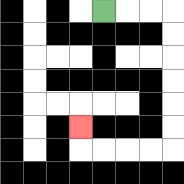{'start': '[4, 0]', 'end': '[3, 5]', 'path_directions': 'R,R,R,D,D,D,D,D,D,L,L,L,L,U', 'path_coordinates': '[[4, 0], [5, 0], [6, 0], [7, 0], [7, 1], [7, 2], [7, 3], [7, 4], [7, 5], [7, 6], [6, 6], [5, 6], [4, 6], [3, 6], [3, 5]]'}